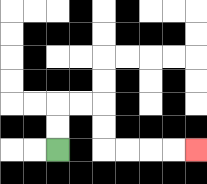{'start': '[2, 6]', 'end': '[8, 6]', 'path_directions': 'U,U,R,R,D,D,R,R,R,R', 'path_coordinates': '[[2, 6], [2, 5], [2, 4], [3, 4], [4, 4], [4, 5], [4, 6], [5, 6], [6, 6], [7, 6], [8, 6]]'}